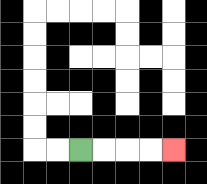{'start': '[3, 6]', 'end': '[7, 6]', 'path_directions': 'R,R,R,R', 'path_coordinates': '[[3, 6], [4, 6], [5, 6], [6, 6], [7, 6]]'}